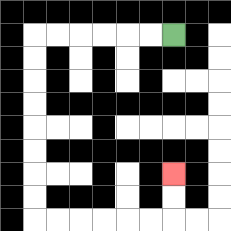{'start': '[7, 1]', 'end': '[7, 7]', 'path_directions': 'L,L,L,L,L,L,D,D,D,D,D,D,D,D,R,R,R,R,R,R,U,U', 'path_coordinates': '[[7, 1], [6, 1], [5, 1], [4, 1], [3, 1], [2, 1], [1, 1], [1, 2], [1, 3], [1, 4], [1, 5], [1, 6], [1, 7], [1, 8], [1, 9], [2, 9], [3, 9], [4, 9], [5, 9], [6, 9], [7, 9], [7, 8], [7, 7]]'}